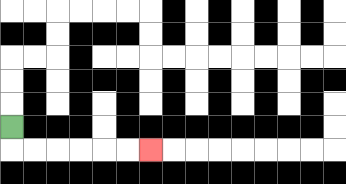{'start': '[0, 5]', 'end': '[6, 6]', 'path_directions': 'D,R,R,R,R,R,R', 'path_coordinates': '[[0, 5], [0, 6], [1, 6], [2, 6], [3, 6], [4, 6], [5, 6], [6, 6]]'}